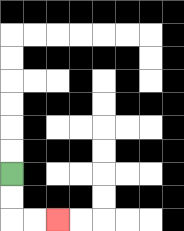{'start': '[0, 7]', 'end': '[2, 9]', 'path_directions': 'D,D,R,R', 'path_coordinates': '[[0, 7], [0, 8], [0, 9], [1, 9], [2, 9]]'}